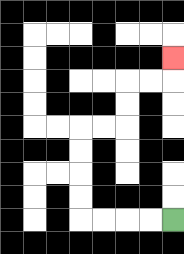{'start': '[7, 9]', 'end': '[7, 2]', 'path_directions': 'L,L,L,L,U,U,U,U,R,R,U,U,R,R,U', 'path_coordinates': '[[7, 9], [6, 9], [5, 9], [4, 9], [3, 9], [3, 8], [3, 7], [3, 6], [3, 5], [4, 5], [5, 5], [5, 4], [5, 3], [6, 3], [7, 3], [7, 2]]'}